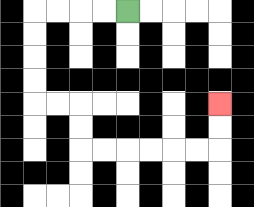{'start': '[5, 0]', 'end': '[9, 4]', 'path_directions': 'L,L,L,L,D,D,D,D,R,R,D,D,R,R,R,R,R,R,U,U', 'path_coordinates': '[[5, 0], [4, 0], [3, 0], [2, 0], [1, 0], [1, 1], [1, 2], [1, 3], [1, 4], [2, 4], [3, 4], [3, 5], [3, 6], [4, 6], [5, 6], [6, 6], [7, 6], [8, 6], [9, 6], [9, 5], [9, 4]]'}